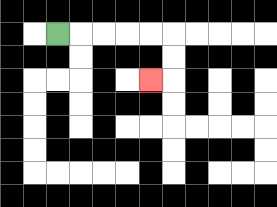{'start': '[2, 1]', 'end': '[6, 3]', 'path_directions': 'R,R,R,R,R,D,D,L', 'path_coordinates': '[[2, 1], [3, 1], [4, 1], [5, 1], [6, 1], [7, 1], [7, 2], [7, 3], [6, 3]]'}